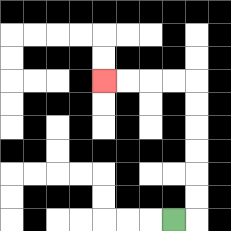{'start': '[7, 9]', 'end': '[4, 3]', 'path_directions': 'R,U,U,U,U,U,U,L,L,L,L', 'path_coordinates': '[[7, 9], [8, 9], [8, 8], [8, 7], [8, 6], [8, 5], [8, 4], [8, 3], [7, 3], [6, 3], [5, 3], [4, 3]]'}